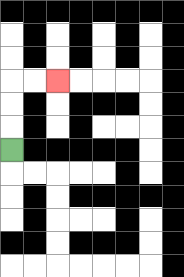{'start': '[0, 6]', 'end': '[2, 3]', 'path_directions': 'U,U,U,R,R', 'path_coordinates': '[[0, 6], [0, 5], [0, 4], [0, 3], [1, 3], [2, 3]]'}